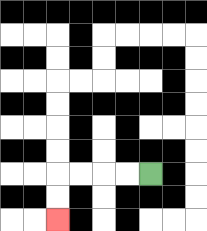{'start': '[6, 7]', 'end': '[2, 9]', 'path_directions': 'L,L,L,L,D,D', 'path_coordinates': '[[6, 7], [5, 7], [4, 7], [3, 7], [2, 7], [2, 8], [2, 9]]'}